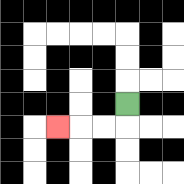{'start': '[5, 4]', 'end': '[2, 5]', 'path_directions': 'D,L,L,L', 'path_coordinates': '[[5, 4], [5, 5], [4, 5], [3, 5], [2, 5]]'}